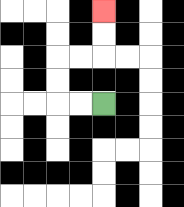{'start': '[4, 4]', 'end': '[4, 0]', 'path_directions': 'L,L,U,U,R,R,U,U', 'path_coordinates': '[[4, 4], [3, 4], [2, 4], [2, 3], [2, 2], [3, 2], [4, 2], [4, 1], [4, 0]]'}